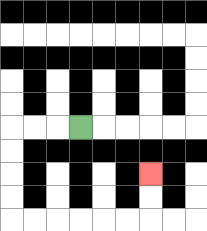{'start': '[3, 5]', 'end': '[6, 7]', 'path_directions': 'L,L,L,D,D,D,D,R,R,R,R,R,R,U,U', 'path_coordinates': '[[3, 5], [2, 5], [1, 5], [0, 5], [0, 6], [0, 7], [0, 8], [0, 9], [1, 9], [2, 9], [3, 9], [4, 9], [5, 9], [6, 9], [6, 8], [6, 7]]'}